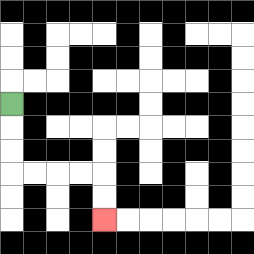{'start': '[0, 4]', 'end': '[4, 9]', 'path_directions': 'D,D,D,R,R,R,R,D,D', 'path_coordinates': '[[0, 4], [0, 5], [0, 6], [0, 7], [1, 7], [2, 7], [3, 7], [4, 7], [4, 8], [4, 9]]'}